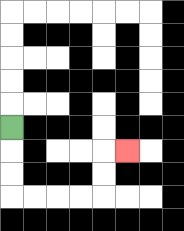{'start': '[0, 5]', 'end': '[5, 6]', 'path_directions': 'D,D,D,R,R,R,R,U,U,R', 'path_coordinates': '[[0, 5], [0, 6], [0, 7], [0, 8], [1, 8], [2, 8], [3, 8], [4, 8], [4, 7], [4, 6], [5, 6]]'}